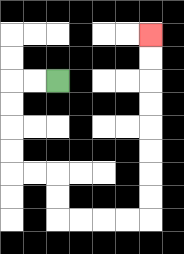{'start': '[2, 3]', 'end': '[6, 1]', 'path_directions': 'L,L,D,D,D,D,R,R,D,D,R,R,R,R,U,U,U,U,U,U,U,U', 'path_coordinates': '[[2, 3], [1, 3], [0, 3], [0, 4], [0, 5], [0, 6], [0, 7], [1, 7], [2, 7], [2, 8], [2, 9], [3, 9], [4, 9], [5, 9], [6, 9], [6, 8], [6, 7], [6, 6], [6, 5], [6, 4], [6, 3], [6, 2], [6, 1]]'}